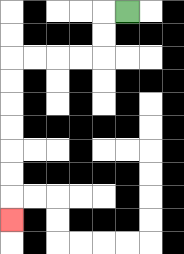{'start': '[5, 0]', 'end': '[0, 9]', 'path_directions': 'L,D,D,L,L,L,L,D,D,D,D,D,D,D', 'path_coordinates': '[[5, 0], [4, 0], [4, 1], [4, 2], [3, 2], [2, 2], [1, 2], [0, 2], [0, 3], [0, 4], [0, 5], [0, 6], [0, 7], [0, 8], [0, 9]]'}